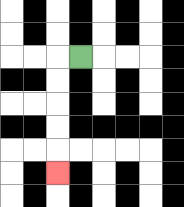{'start': '[3, 2]', 'end': '[2, 7]', 'path_directions': 'L,D,D,D,D,D', 'path_coordinates': '[[3, 2], [2, 2], [2, 3], [2, 4], [2, 5], [2, 6], [2, 7]]'}